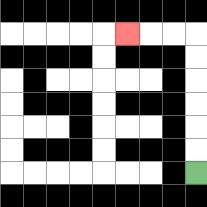{'start': '[8, 7]', 'end': '[5, 1]', 'path_directions': 'U,U,U,U,U,U,L,L,L', 'path_coordinates': '[[8, 7], [8, 6], [8, 5], [8, 4], [8, 3], [8, 2], [8, 1], [7, 1], [6, 1], [5, 1]]'}